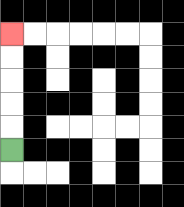{'start': '[0, 6]', 'end': '[0, 1]', 'path_directions': 'U,U,U,U,U', 'path_coordinates': '[[0, 6], [0, 5], [0, 4], [0, 3], [0, 2], [0, 1]]'}